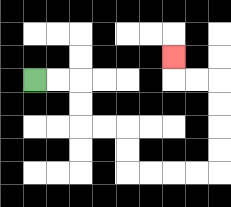{'start': '[1, 3]', 'end': '[7, 2]', 'path_directions': 'R,R,D,D,R,R,D,D,R,R,R,R,U,U,U,U,L,L,U', 'path_coordinates': '[[1, 3], [2, 3], [3, 3], [3, 4], [3, 5], [4, 5], [5, 5], [5, 6], [5, 7], [6, 7], [7, 7], [8, 7], [9, 7], [9, 6], [9, 5], [9, 4], [9, 3], [8, 3], [7, 3], [7, 2]]'}